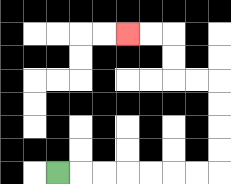{'start': '[2, 7]', 'end': '[5, 1]', 'path_directions': 'R,R,R,R,R,R,R,U,U,U,U,L,L,U,U,L,L', 'path_coordinates': '[[2, 7], [3, 7], [4, 7], [5, 7], [6, 7], [7, 7], [8, 7], [9, 7], [9, 6], [9, 5], [9, 4], [9, 3], [8, 3], [7, 3], [7, 2], [7, 1], [6, 1], [5, 1]]'}